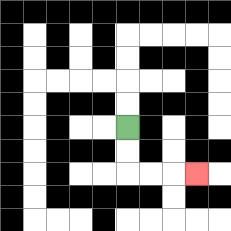{'start': '[5, 5]', 'end': '[8, 7]', 'path_directions': 'D,D,R,R,R', 'path_coordinates': '[[5, 5], [5, 6], [5, 7], [6, 7], [7, 7], [8, 7]]'}